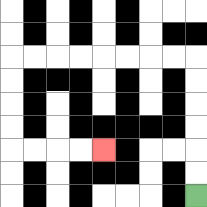{'start': '[8, 8]', 'end': '[4, 6]', 'path_directions': 'U,U,U,U,U,U,L,L,L,L,L,L,L,L,D,D,D,D,R,R,R,R', 'path_coordinates': '[[8, 8], [8, 7], [8, 6], [8, 5], [8, 4], [8, 3], [8, 2], [7, 2], [6, 2], [5, 2], [4, 2], [3, 2], [2, 2], [1, 2], [0, 2], [0, 3], [0, 4], [0, 5], [0, 6], [1, 6], [2, 6], [3, 6], [4, 6]]'}